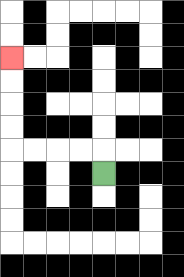{'start': '[4, 7]', 'end': '[0, 2]', 'path_directions': 'U,L,L,L,L,U,U,U,U', 'path_coordinates': '[[4, 7], [4, 6], [3, 6], [2, 6], [1, 6], [0, 6], [0, 5], [0, 4], [0, 3], [0, 2]]'}